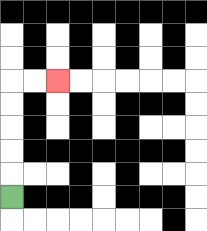{'start': '[0, 8]', 'end': '[2, 3]', 'path_directions': 'U,U,U,U,U,R,R', 'path_coordinates': '[[0, 8], [0, 7], [0, 6], [0, 5], [0, 4], [0, 3], [1, 3], [2, 3]]'}